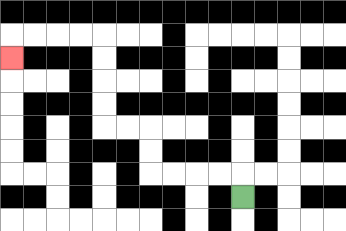{'start': '[10, 8]', 'end': '[0, 2]', 'path_directions': 'U,L,L,L,L,U,U,L,L,U,U,U,U,L,L,L,L,D', 'path_coordinates': '[[10, 8], [10, 7], [9, 7], [8, 7], [7, 7], [6, 7], [6, 6], [6, 5], [5, 5], [4, 5], [4, 4], [4, 3], [4, 2], [4, 1], [3, 1], [2, 1], [1, 1], [0, 1], [0, 2]]'}